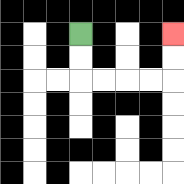{'start': '[3, 1]', 'end': '[7, 1]', 'path_directions': 'D,D,R,R,R,R,U,U', 'path_coordinates': '[[3, 1], [3, 2], [3, 3], [4, 3], [5, 3], [6, 3], [7, 3], [7, 2], [7, 1]]'}